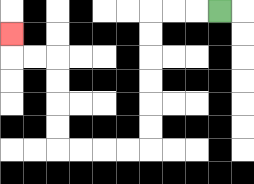{'start': '[9, 0]', 'end': '[0, 1]', 'path_directions': 'L,L,L,D,D,D,D,D,D,L,L,L,L,U,U,U,U,L,L,U', 'path_coordinates': '[[9, 0], [8, 0], [7, 0], [6, 0], [6, 1], [6, 2], [6, 3], [6, 4], [6, 5], [6, 6], [5, 6], [4, 6], [3, 6], [2, 6], [2, 5], [2, 4], [2, 3], [2, 2], [1, 2], [0, 2], [0, 1]]'}